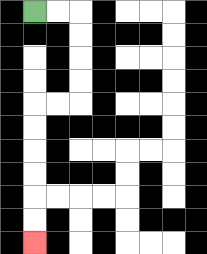{'start': '[1, 0]', 'end': '[1, 10]', 'path_directions': 'R,R,D,D,D,D,L,L,D,D,D,D,D,D', 'path_coordinates': '[[1, 0], [2, 0], [3, 0], [3, 1], [3, 2], [3, 3], [3, 4], [2, 4], [1, 4], [1, 5], [1, 6], [1, 7], [1, 8], [1, 9], [1, 10]]'}